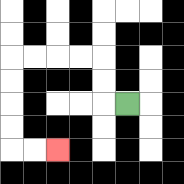{'start': '[5, 4]', 'end': '[2, 6]', 'path_directions': 'L,U,U,L,L,L,L,D,D,D,D,R,R', 'path_coordinates': '[[5, 4], [4, 4], [4, 3], [4, 2], [3, 2], [2, 2], [1, 2], [0, 2], [0, 3], [0, 4], [0, 5], [0, 6], [1, 6], [2, 6]]'}